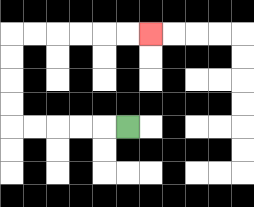{'start': '[5, 5]', 'end': '[6, 1]', 'path_directions': 'L,L,L,L,L,U,U,U,U,R,R,R,R,R,R', 'path_coordinates': '[[5, 5], [4, 5], [3, 5], [2, 5], [1, 5], [0, 5], [0, 4], [0, 3], [0, 2], [0, 1], [1, 1], [2, 1], [3, 1], [4, 1], [5, 1], [6, 1]]'}